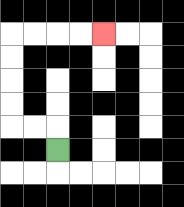{'start': '[2, 6]', 'end': '[4, 1]', 'path_directions': 'U,L,L,U,U,U,U,R,R,R,R', 'path_coordinates': '[[2, 6], [2, 5], [1, 5], [0, 5], [0, 4], [0, 3], [0, 2], [0, 1], [1, 1], [2, 1], [3, 1], [4, 1]]'}